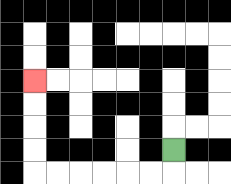{'start': '[7, 6]', 'end': '[1, 3]', 'path_directions': 'D,L,L,L,L,L,L,U,U,U,U', 'path_coordinates': '[[7, 6], [7, 7], [6, 7], [5, 7], [4, 7], [3, 7], [2, 7], [1, 7], [1, 6], [1, 5], [1, 4], [1, 3]]'}